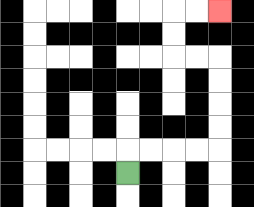{'start': '[5, 7]', 'end': '[9, 0]', 'path_directions': 'U,R,R,R,R,U,U,U,U,L,L,U,U,R,R', 'path_coordinates': '[[5, 7], [5, 6], [6, 6], [7, 6], [8, 6], [9, 6], [9, 5], [9, 4], [9, 3], [9, 2], [8, 2], [7, 2], [7, 1], [7, 0], [8, 0], [9, 0]]'}